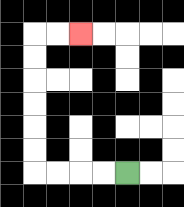{'start': '[5, 7]', 'end': '[3, 1]', 'path_directions': 'L,L,L,L,U,U,U,U,U,U,R,R', 'path_coordinates': '[[5, 7], [4, 7], [3, 7], [2, 7], [1, 7], [1, 6], [1, 5], [1, 4], [1, 3], [1, 2], [1, 1], [2, 1], [3, 1]]'}